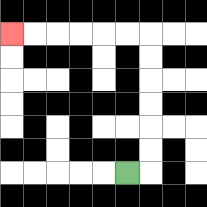{'start': '[5, 7]', 'end': '[0, 1]', 'path_directions': 'R,U,U,U,U,U,U,L,L,L,L,L,L', 'path_coordinates': '[[5, 7], [6, 7], [6, 6], [6, 5], [6, 4], [6, 3], [6, 2], [6, 1], [5, 1], [4, 1], [3, 1], [2, 1], [1, 1], [0, 1]]'}